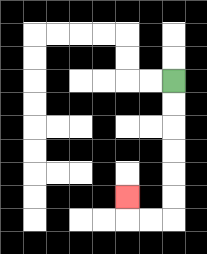{'start': '[7, 3]', 'end': '[5, 8]', 'path_directions': 'D,D,D,D,D,D,L,L,U', 'path_coordinates': '[[7, 3], [7, 4], [7, 5], [7, 6], [7, 7], [7, 8], [7, 9], [6, 9], [5, 9], [5, 8]]'}